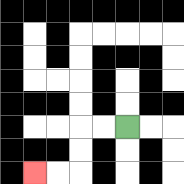{'start': '[5, 5]', 'end': '[1, 7]', 'path_directions': 'L,L,D,D,L,L', 'path_coordinates': '[[5, 5], [4, 5], [3, 5], [3, 6], [3, 7], [2, 7], [1, 7]]'}